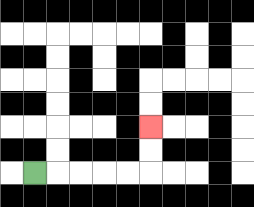{'start': '[1, 7]', 'end': '[6, 5]', 'path_directions': 'R,R,R,R,R,U,U', 'path_coordinates': '[[1, 7], [2, 7], [3, 7], [4, 7], [5, 7], [6, 7], [6, 6], [6, 5]]'}